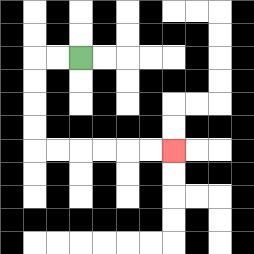{'start': '[3, 2]', 'end': '[7, 6]', 'path_directions': 'L,L,D,D,D,D,R,R,R,R,R,R', 'path_coordinates': '[[3, 2], [2, 2], [1, 2], [1, 3], [1, 4], [1, 5], [1, 6], [2, 6], [3, 6], [4, 6], [5, 6], [6, 6], [7, 6]]'}